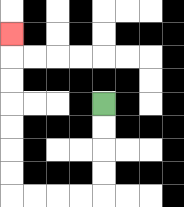{'start': '[4, 4]', 'end': '[0, 1]', 'path_directions': 'D,D,D,D,L,L,L,L,U,U,U,U,U,U,U', 'path_coordinates': '[[4, 4], [4, 5], [4, 6], [4, 7], [4, 8], [3, 8], [2, 8], [1, 8], [0, 8], [0, 7], [0, 6], [0, 5], [0, 4], [0, 3], [0, 2], [0, 1]]'}